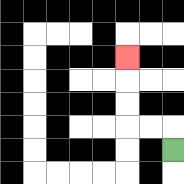{'start': '[7, 6]', 'end': '[5, 2]', 'path_directions': 'U,L,L,U,U,U', 'path_coordinates': '[[7, 6], [7, 5], [6, 5], [5, 5], [5, 4], [5, 3], [5, 2]]'}